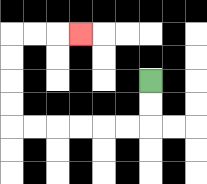{'start': '[6, 3]', 'end': '[3, 1]', 'path_directions': 'D,D,L,L,L,L,L,L,U,U,U,U,R,R,R', 'path_coordinates': '[[6, 3], [6, 4], [6, 5], [5, 5], [4, 5], [3, 5], [2, 5], [1, 5], [0, 5], [0, 4], [0, 3], [0, 2], [0, 1], [1, 1], [2, 1], [3, 1]]'}